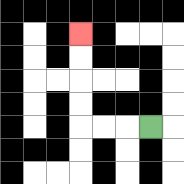{'start': '[6, 5]', 'end': '[3, 1]', 'path_directions': 'L,L,L,U,U,U,U', 'path_coordinates': '[[6, 5], [5, 5], [4, 5], [3, 5], [3, 4], [3, 3], [3, 2], [3, 1]]'}